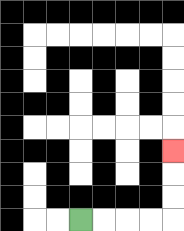{'start': '[3, 9]', 'end': '[7, 6]', 'path_directions': 'R,R,R,R,U,U,U', 'path_coordinates': '[[3, 9], [4, 9], [5, 9], [6, 9], [7, 9], [7, 8], [7, 7], [7, 6]]'}